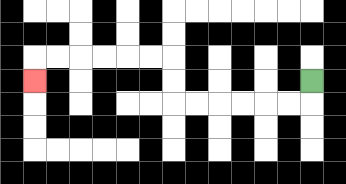{'start': '[13, 3]', 'end': '[1, 3]', 'path_directions': 'D,L,L,L,L,L,L,U,U,L,L,L,L,L,L,D', 'path_coordinates': '[[13, 3], [13, 4], [12, 4], [11, 4], [10, 4], [9, 4], [8, 4], [7, 4], [7, 3], [7, 2], [6, 2], [5, 2], [4, 2], [3, 2], [2, 2], [1, 2], [1, 3]]'}